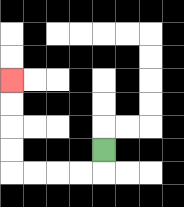{'start': '[4, 6]', 'end': '[0, 3]', 'path_directions': 'D,L,L,L,L,U,U,U,U', 'path_coordinates': '[[4, 6], [4, 7], [3, 7], [2, 7], [1, 7], [0, 7], [0, 6], [0, 5], [0, 4], [0, 3]]'}